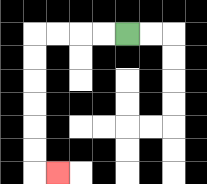{'start': '[5, 1]', 'end': '[2, 7]', 'path_directions': 'L,L,L,L,D,D,D,D,D,D,R', 'path_coordinates': '[[5, 1], [4, 1], [3, 1], [2, 1], [1, 1], [1, 2], [1, 3], [1, 4], [1, 5], [1, 6], [1, 7], [2, 7]]'}